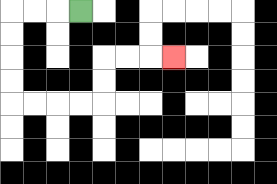{'start': '[3, 0]', 'end': '[7, 2]', 'path_directions': 'L,L,L,D,D,D,D,R,R,R,R,U,U,R,R,R', 'path_coordinates': '[[3, 0], [2, 0], [1, 0], [0, 0], [0, 1], [0, 2], [0, 3], [0, 4], [1, 4], [2, 4], [3, 4], [4, 4], [4, 3], [4, 2], [5, 2], [6, 2], [7, 2]]'}